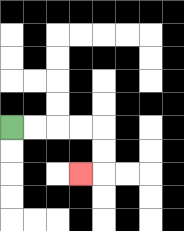{'start': '[0, 5]', 'end': '[3, 7]', 'path_directions': 'R,R,R,R,D,D,L', 'path_coordinates': '[[0, 5], [1, 5], [2, 5], [3, 5], [4, 5], [4, 6], [4, 7], [3, 7]]'}